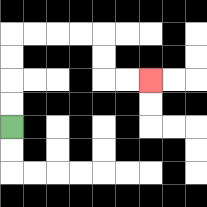{'start': '[0, 5]', 'end': '[6, 3]', 'path_directions': 'U,U,U,U,R,R,R,R,D,D,R,R', 'path_coordinates': '[[0, 5], [0, 4], [0, 3], [0, 2], [0, 1], [1, 1], [2, 1], [3, 1], [4, 1], [4, 2], [4, 3], [5, 3], [6, 3]]'}